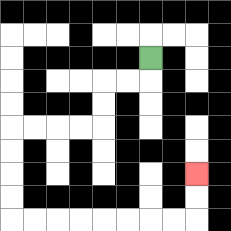{'start': '[6, 2]', 'end': '[8, 7]', 'path_directions': 'D,L,L,D,D,L,L,L,L,D,D,D,D,R,R,R,R,R,R,R,R,U,U', 'path_coordinates': '[[6, 2], [6, 3], [5, 3], [4, 3], [4, 4], [4, 5], [3, 5], [2, 5], [1, 5], [0, 5], [0, 6], [0, 7], [0, 8], [0, 9], [1, 9], [2, 9], [3, 9], [4, 9], [5, 9], [6, 9], [7, 9], [8, 9], [8, 8], [8, 7]]'}